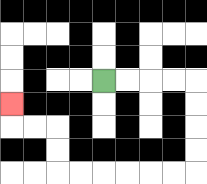{'start': '[4, 3]', 'end': '[0, 4]', 'path_directions': 'R,R,R,R,D,D,D,D,L,L,L,L,L,L,U,U,L,L,U', 'path_coordinates': '[[4, 3], [5, 3], [6, 3], [7, 3], [8, 3], [8, 4], [8, 5], [8, 6], [8, 7], [7, 7], [6, 7], [5, 7], [4, 7], [3, 7], [2, 7], [2, 6], [2, 5], [1, 5], [0, 5], [0, 4]]'}